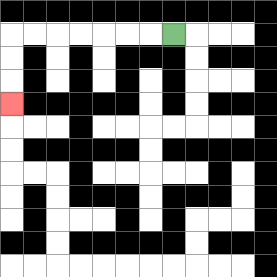{'start': '[7, 1]', 'end': '[0, 4]', 'path_directions': 'L,L,L,L,L,L,L,D,D,D', 'path_coordinates': '[[7, 1], [6, 1], [5, 1], [4, 1], [3, 1], [2, 1], [1, 1], [0, 1], [0, 2], [0, 3], [0, 4]]'}